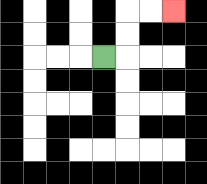{'start': '[4, 2]', 'end': '[7, 0]', 'path_directions': 'R,U,U,R,R', 'path_coordinates': '[[4, 2], [5, 2], [5, 1], [5, 0], [6, 0], [7, 0]]'}